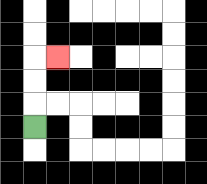{'start': '[1, 5]', 'end': '[2, 2]', 'path_directions': 'U,U,U,R', 'path_coordinates': '[[1, 5], [1, 4], [1, 3], [1, 2], [2, 2]]'}